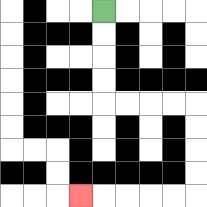{'start': '[4, 0]', 'end': '[3, 8]', 'path_directions': 'D,D,D,D,R,R,R,R,D,D,D,D,L,L,L,L,L', 'path_coordinates': '[[4, 0], [4, 1], [4, 2], [4, 3], [4, 4], [5, 4], [6, 4], [7, 4], [8, 4], [8, 5], [8, 6], [8, 7], [8, 8], [7, 8], [6, 8], [5, 8], [4, 8], [3, 8]]'}